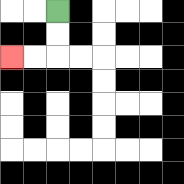{'start': '[2, 0]', 'end': '[0, 2]', 'path_directions': 'D,D,L,L', 'path_coordinates': '[[2, 0], [2, 1], [2, 2], [1, 2], [0, 2]]'}